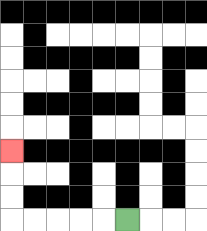{'start': '[5, 9]', 'end': '[0, 6]', 'path_directions': 'L,L,L,L,L,U,U,U', 'path_coordinates': '[[5, 9], [4, 9], [3, 9], [2, 9], [1, 9], [0, 9], [0, 8], [0, 7], [0, 6]]'}